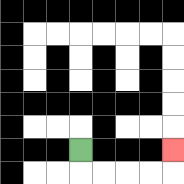{'start': '[3, 6]', 'end': '[7, 6]', 'path_directions': 'D,R,R,R,R,U', 'path_coordinates': '[[3, 6], [3, 7], [4, 7], [5, 7], [6, 7], [7, 7], [7, 6]]'}